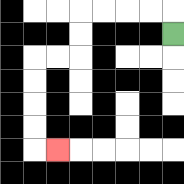{'start': '[7, 1]', 'end': '[2, 6]', 'path_directions': 'U,L,L,L,L,D,D,L,L,D,D,D,D,R', 'path_coordinates': '[[7, 1], [7, 0], [6, 0], [5, 0], [4, 0], [3, 0], [3, 1], [3, 2], [2, 2], [1, 2], [1, 3], [1, 4], [1, 5], [1, 6], [2, 6]]'}